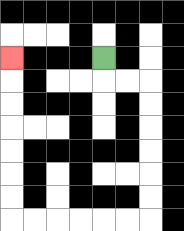{'start': '[4, 2]', 'end': '[0, 2]', 'path_directions': 'D,R,R,D,D,D,D,D,D,L,L,L,L,L,L,U,U,U,U,U,U,U', 'path_coordinates': '[[4, 2], [4, 3], [5, 3], [6, 3], [6, 4], [6, 5], [6, 6], [6, 7], [6, 8], [6, 9], [5, 9], [4, 9], [3, 9], [2, 9], [1, 9], [0, 9], [0, 8], [0, 7], [0, 6], [0, 5], [0, 4], [0, 3], [0, 2]]'}